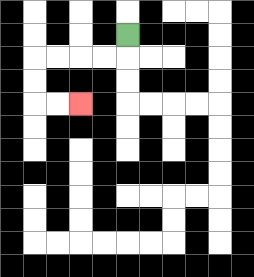{'start': '[5, 1]', 'end': '[3, 4]', 'path_directions': 'D,L,L,L,L,D,D,R,R', 'path_coordinates': '[[5, 1], [5, 2], [4, 2], [3, 2], [2, 2], [1, 2], [1, 3], [1, 4], [2, 4], [3, 4]]'}